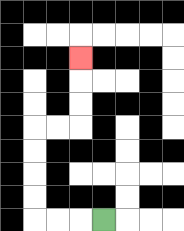{'start': '[4, 9]', 'end': '[3, 2]', 'path_directions': 'L,L,L,U,U,U,U,R,R,U,U,U', 'path_coordinates': '[[4, 9], [3, 9], [2, 9], [1, 9], [1, 8], [1, 7], [1, 6], [1, 5], [2, 5], [3, 5], [3, 4], [3, 3], [3, 2]]'}